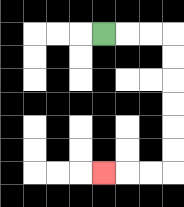{'start': '[4, 1]', 'end': '[4, 7]', 'path_directions': 'R,R,R,D,D,D,D,D,D,L,L,L', 'path_coordinates': '[[4, 1], [5, 1], [6, 1], [7, 1], [7, 2], [7, 3], [7, 4], [7, 5], [7, 6], [7, 7], [6, 7], [5, 7], [4, 7]]'}